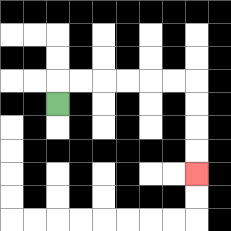{'start': '[2, 4]', 'end': '[8, 7]', 'path_directions': 'U,R,R,R,R,R,R,D,D,D,D', 'path_coordinates': '[[2, 4], [2, 3], [3, 3], [4, 3], [5, 3], [6, 3], [7, 3], [8, 3], [8, 4], [8, 5], [8, 6], [8, 7]]'}